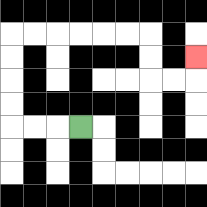{'start': '[3, 5]', 'end': '[8, 2]', 'path_directions': 'L,L,L,U,U,U,U,R,R,R,R,R,R,D,D,R,R,U', 'path_coordinates': '[[3, 5], [2, 5], [1, 5], [0, 5], [0, 4], [0, 3], [0, 2], [0, 1], [1, 1], [2, 1], [3, 1], [4, 1], [5, 1], [6, 1], [6, 2], [6, 3], [7, 3], [8, 3], [8, 2]]'}